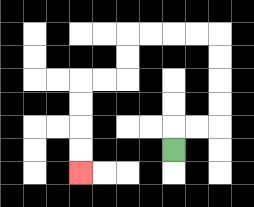{'start': '[7, 6]', 'end': '[3, 7]', 'path_directions': 'U,R,R,U,U,U,U,L,L,L,L,D,D,L,L,D,D,D,D', 'path_coordinates': '[[7, 6], [7, 5], [8, 5], [9, 5], [9, 4], [9, 3], [9, 2], [9, 1], [8, 1], [7, 1], [6, 1], [5, 1], [5, 2], [5, 3], [4, 3], [3, 3], [3, 4], [3, 5], [3, 6], [3, 7]]'}